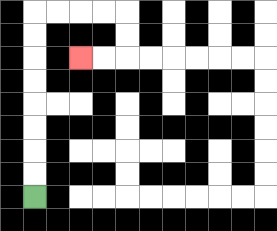{'start': '[1, 8]', 'end': '[3, 2]', 'path_directions': 'U,U,U,U,U,U,U,U,R,R,R,R,D,D,L,L', 'path_coordinates': '[[1, 8], [1, 7], [1, 6], [1, 5], [1, 4], [1, 3], [1, 2], [1, 1], [1, 0], [2, 0], [3, 0], [4, 0], [5, 0], [5, 1], [5, 2], [4, 2], [3, 2]]'}